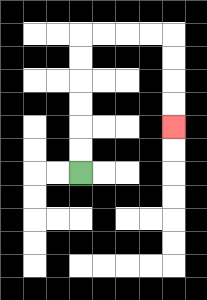{'start': '[3, 7]', 'end': '[7, 5]', 'path_directions': 'U,U,U,U,U,U,R,R,R,R,D,D,D,D', 'path_coordinates': '[[3, 7], [3, 6], [3, 5], [3, 4], [3, 3], [3, 2], [3, 1], [4, 1], [5, 1], [6, 1], [7, 1], [7, 2], [7, 3], [7, 4], [7, 5]]'}